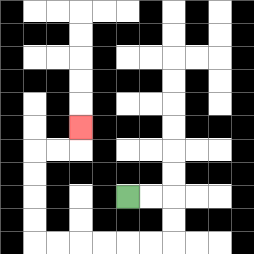{'start': '[5, 8]', 'end': '[3, 5]', 'path_directions': 'R,R,D,D,L,L,L,L,L,L,U,U,U,U,R,R,U', 'path_coordinates': '[[5, 8], [6, 8], [7, 8], [7, 9], [7, 10], [6, 10], [5, 10], [4, 10], [3, 10], [2, 10], [1, 10], [1, 9], [1, 8], [1, 7], [1, 6], [2, 6], [3, 6], [3, 5]]'}